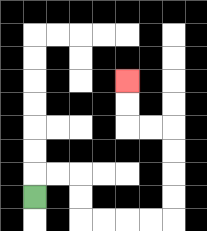{'start': '[1, 8]', 'end': '[5, 3]', 'path_directions': 'U,R,R,D,D,R,R,R,R,U,U,U,U,L,L,U,U', 'path_coordinates': '[[1, 8], [1, 7], [2, 7], [3, 7], [3, 8], [3, 9], [4, 9], [5, 9], [6, 9], [7, 9], [7, 8], [7, 7], [7, 6], [7, 5], [6, 5], [5, 5], [5, 4], [5, 3]]'}